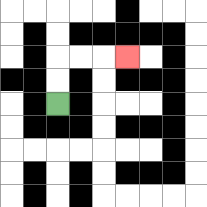{'start': '[2, 4]', 'end': '[5, 2]', 'path_directions': 'U,U,R,R,R', 'path_coordinates': '[[2, 4], [2, 3], [2, 2], [3, 2], [4, 2], [5, 2]]'}